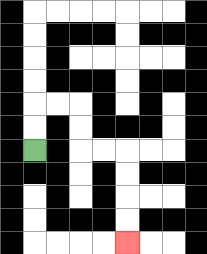{'start': '[1, 6]', 'end': '[5, 10]', 'path_directions': 'U,U,R,R,D,D,R,R,D,D,D,D', 'path_coordinates': '[[1, 6], [1, 5], [1, 4], [2, 4], [3, 4], [3, 5], [3, 6], [4, 6], [5, 6], [5, 7], [5, 8], [5, 9], [5, 10]]'}